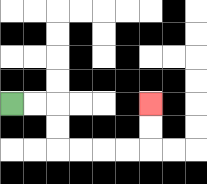{'start': '[0, 4]', 'end': '[6, 4]', 'path_directions': 'R,R,D,D,R,R,R,R,U,U', 'path_coordinates': '[[0, 4], [1, 4], [2, 4], [2, 5], [2, 6], [3, 6], [4, 6], [5, 6], [6, 6], [6, 5], [6, 4]]'}